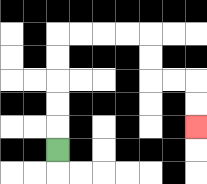{'start': '[2, 6]', 'end': '[8, 5]', 'path_directions': 'U,U,U,U,U,R,R,R,R,D,D,R,R,D,D', 'path_coordinates': '[[2, 6], [2, 5], [2, 4], [2, 3], [2, 2], [2, 1], [3, 1], [4, 1], [5, 1], [6, 1], [6, 2], [6, 3], [7, 3], [8, 3], [8, 4], [8, 5]]'}